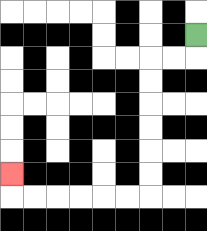{'start': '[8, 1]', 'end': '[0, 7]', 'path_directions': 'D,L,L,D,D,D,D,D,D,L,L,L,L,L,L,U', 'path_coordinates': '[[8, 1], [8, 2], [7, 2], [6, 2], [6, 3], [6, 4], [6, 5], [6, 6], [6, 7], [6, 8], [5, 8], [4, 8], [3, 8], [2, 8], [1, 8], [0, 8], [0, 7]]'}